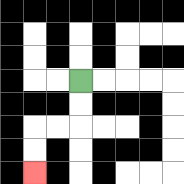{'start': '[3, 3]', 'end': '[1, 7]', 'path_directions': 'D,D,L,L,D,D', 'path_coordinates': '[[3, 3], [3, 4], [3, 5], [2, 5], [1, 5], [1, 6], [1, 7]]'}